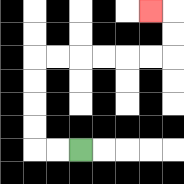{'start': '[3, 6]', 'end': '[6, 0]', 'path_directions': 'L,L,U,U,U,U,R,R,R,R,R,R,U,U,L', 'path_coordinates': '[[3, 6], [2, 6], [1, 6], [1, 5], [1, 4], [1, 3], [1, 2], [2, 2], [3, 2], [4, 2], [5, 2], [6, 2], [7, 2], [7, 1], [7, 0], [6, 0]]'}